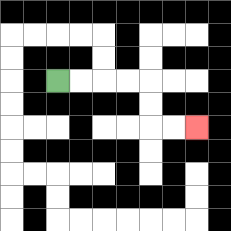{'start': '[2, 3]', 'end': '[8, 5]', 'path_directions': 'R,R,R,R,D,D,R,R', 'path_coordinates': '[[2, 3], [3, 3], [4, 3], [5, 3], [6, 3], [6, 4], [6, 5], [7, 5], [8, 5]]'}